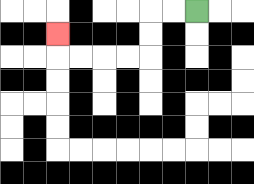{'start': '[8, 0]', 'end': '[2, 1]', 'path_directions': 'L,L,D,D,L,L,L,L,U', 'path_coordinates': '[[8, 0], [7, 0], [6, 0], [6, 1], [6, 2], [5, 2], [4, 2], [3, 2], [2, 2], [2, 1]]'}